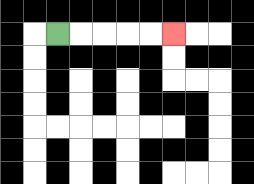{'start': '[2, 1]', 'end': '[7, 1]', 'path_directions': 'R,R,R,R,R', 'path_coordinates': '[[2, 1], [3, 1], [4, 1], [5, 1], [6, 1], [7, 1]]'}